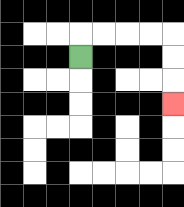{'start': '[3, 2]', 'end': '[7, 4]', 'path_directions': 'U,R,R,R,R,D,D,D', 'path_coordinates': '[[3, 2], [3, 1], [4, 1], [5, 1], [6, 1], [7, 1], [7, 2], [7, 3], [7, 4]]'}